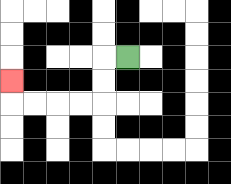{'start': '[5, 2]', 'end': '[0, 3]', 'path_directions': 'L,D,D,L,L,L,L,U', 'path_coordinates': '[[5, 2], [4, 2], [4, 3], [4, 4], [3, 4], [2, 4], [1, 4], [0, 4], [0, 3]]'}